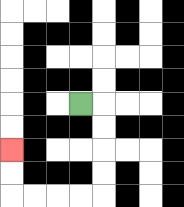{'start': '[3, 4]', 'end': '[0, 6]', 'path_directions': 'R,D,D,D,D,L,L,L,L,U,U', 'path_coordinates': '[[3, 4], [4, 4], [4, 5], [4, 6], [4, 7], [4, 8], [3, 8], [2, 8], [1, 8], [0, 8], [0, 7], [0, 6]]'}